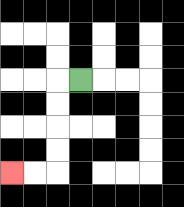{'start': '[3, 3]', 'end': '[0, 7]', 'path_directions': 'L,D,D,D,D,L,L', 'path_coordinates': '[[3, 3], [2, 3], [2, 4], [2, 5], [2, 6], [2, 7], [1, 7], [0, 7]]'}